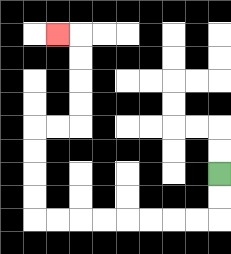{'start': '[9, 7]', 'end': '[2, 1]', 'path_directions': 'D,D,L,L,L,L,L,L,L,L,U,U,U,U,R,R,U,U,U,U,L', 'path_coordinates': '[[9, 7], [9, 8], [9, 9], [8, 9], [7, 9], [6, 9], [5, 9], [4, 9], [3, 9], [2, 9], [1, 9], [1, 8], [1, 7], [1, 6], [1, 5], [2, 5], [3, 5], [3, 4], [3, 3], [3, 2], [3, 1], [2, 1]]'}